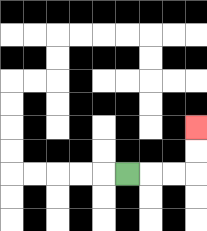{'start': '[5, 7]', 'end': '[8, 5]', 'path_directions': 'R,R,R,U,U', 'path_coordinates': '[[5, 7], [6, 7], [7, 7], [8, 7], [8, 6], [8, 5]]'}